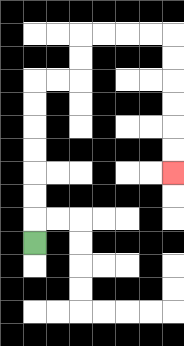{'start': '[1, 10]', 'end': '[7, 7]', 'path_directions': 'U,U,U,U,U,U,U,R,R,U,U,R,R,R,R,D,D,D,D,D,D', 'path_coordinates': '[[1, 10], [1, 9], [1, 8], [1, 7], [1, 6], [1, 5], [1, 4], [1, 3], [2, 3], [3, 3], [3, 2], [3, 1], [4, 1], [5, 1], [6, 1], [7, 1], [7, 2], [7, 3], [7, 4], [7, 5], [7, 6], [7, 7]]'}